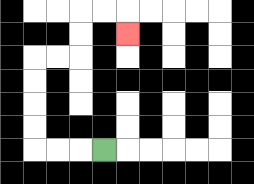{'start': '[4, 6]', 'end': '[5, 1]', 'path_directions': 'L,L,L,U,U,U,U,R,R,U,U,R,R,D', 'path_coordinates': '[[4, 6], [3, 6], [2, 6], [1, 6], [1, 5], [1, 4], [1, 3], [1, 2], [2, 2], [3, 2], [3, 1], [3, 0], [4, 0], [5, 0], [5, 1]]'}